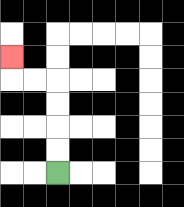{'start': '[2, 7]', 'end': '[0, 2]', 'path_directions': 'U,U,U,U,L,L,U', 'path_coordinates': '[[2, 7], [2, 6], [2, 5], [2, 4], [2, 3], [1, 3], [0, 3], [0, 2]]'}